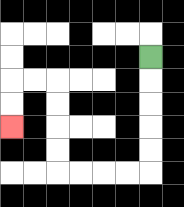{'start': '[6, 2]', 'end': '[0, 5]', 'path_directions': 'D,D,D,D,D,L,L,L,L,U,U,U,U,L,L,D,D', 'path_coordinates': '[[6, 2], [6, 3], [6, 4], [6, 5], [6, 6], [6, 7], [5, 7], [4, 7], [3, 7], [2, 7], [2, 6], [2, 5], [2, 4], [2, 3], [1, 3], [0, 3], [0, 4], [0, 5]]'}